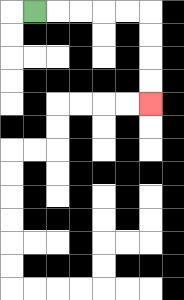{'start': '[1, 0]', 'end': '[6, 4]', 'path_directions': 'R,R,R,R,R,D,D,D,D', 'path_coordinates': '[[1, 0], [2, 0], [3, 0], [4, 0], [5, 0], [6, 0], [6, 1], [6, 2], [6, 3], [6, 4]]'}